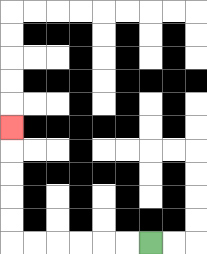{'start': '[6, 10]', 'end': '[0, 5]', 'path_directions': 'L,L,L,L,L,L,U,U,U,U,U', 'path_coordinates': '[[6, 10], [5, 10], [4, 10], [3, 10], [2, 10], [1, 10], [0, 10], [0, 9], [0, 8], [0, 7], [0, 6], [0, 5]]'}